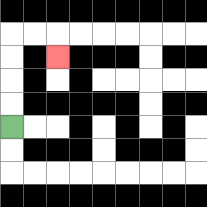{'start': '[0, 5]', 'end': '[2, 2]', 'path_directions': 'U,U,U,U,R,R,D', 'path_coordinates': '[[0, 5], [0, 4], [0, 3], [0, 2], [0, 1], [1, 1], [2, 1], [2, 2]]'}